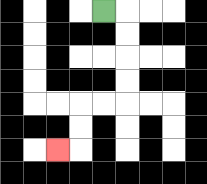{'start': '[4, 0]', 'end': '[2, 6]', 'path_directions': 'R,D,D,D,D,L,L,D,D,L', 'path_coordinates': '[[4, 0], [5, 0], [5, 1], [5, 2], [5, 3], [5, 4], [4, 4], [3, 4], [3, 5], [3, 6], [2, 6]]'}